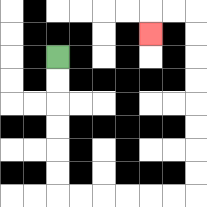{'start': '[2, 2]', 'end': '[6, 1]', 'path_directions': 'D,D,D,D,D,D,R,R,R,R,R,R,U,U,U,U,U,U,U,U,L,L,D', 'path_coordinates': '[[2, 2], [2, 3], [2, 4], [2, 5], [2, 6], [2, 7], [2, 8], [3, 8], [4, 8], [5, 8], [6, 8], [7, 8], [8, 8], [8, 7], [8, 6], [8, 5], [8, 4], [8, 3], [8, 2], [8, 1], [8, 0], [7, 0], [6, 0], [6, 1]]'}